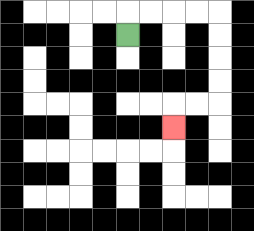{'start': '[5, 1]', 'end': '[7, 5]', 'path_directions': 'U,R,R,R,R,D,D,D,D,L,L,D', 'path_coordinates': '[[5, 1], [5, 0], [6, 0], [7, 0], [8, 0], [9, 0], [9, 1], [9, 2], [9, 3], [9, 4], [8, 4], [7, 4], [7, 5]]'}